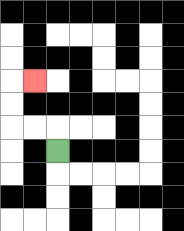{'start': '[2, 6]', 'end': '[1, 3]', 'path_directions': 'U,L,L,U,U,R', 'path_coordinates': '[[2, 6], [2, 5], [1, 5], [0, 5], [0, 4], [0, 3], [1, 3]]'}